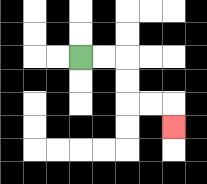{'start': '[3, 2]', 'end': '[7, 5]', 'path_directions': 'R,R,D,D,R,R,D', 'path_coordinates': '[[3, 2], [4, 2], [5, 2], [5, 3], [5, 4], [6, 4], [7, 4], [7, 5]]'}